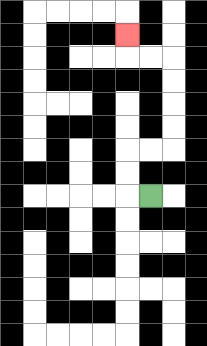{'start': '[6, 8]', 'end': '[5, 1]', 'path_directions': 'L,U,U,R,R,U,U,U,U,L,L,U', 'path_coordinates': '[[6, 8], [5, 8], [5, 7], [5, 6], [6, 6], [7, 6], [7, 5], [7, 4], [7, 3], [7, 2], [6, 2], [5, 2], [5, 1]]'}